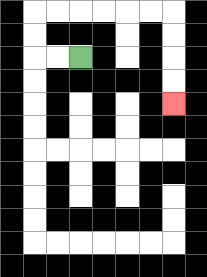{'start': '[3, 2]', 'end': '[7, 4]', 'path_directions': 'L,L,U,U,R,R,R,R,R,R,D,D,D,D', 'path_coordinates': '[[3, 2], [2, 2], [1, 2], [1, 1], [1, 0], [2, 0], [3, 0], [4, 0], [5, 0], [6, 0], [7, 0], [7, 1], [7, 2], [7, 3], [7, 4]]'}